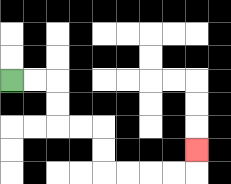{'start': '[0, 3]', 'end': '[8, 6]', 'path_directions': 'R,R,D,D,R,R,D,D,R,R,R,R,U', 'path_coordinates': '[[0, 3], [1, 3], [2, 3], [2, 4], [2, 5], [3, 5], [4, 5], [4, 6], [4, 7], [5, 7], [6, 7], [7, 7], [8, 7], [8, 6]]'}